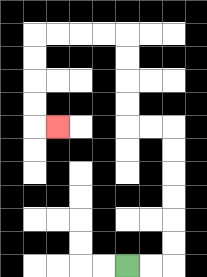{'start': '[5, 11]', 'end': '[2, 5]', 'path_directions': 'R,R,U,U,U,U,U,U,L,L,U,U,U,U,L,L,L,L,D,D,D,D,R', 'path_coordinates': '[[5, 11], [6, 11], [7, 11], [7, 10], [7, 9], [7, 8], [7, 7], [7, 6], [7, 5], [6, 5], [5, 5], [5, 4], [5, 3], [5, 2], [5, 1], [4, 1], [3, 1], [2, 1], [1, 1], [1, 2], [1, 3], [1, 4], [1, 5], [2, 5]]'}